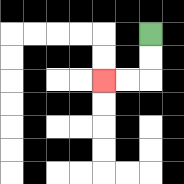{'start': '[6, 1]', 'end': '[4, 3]', 'path_directions': 'D,D,L,L', 'path_coordinates': '[[6, 1], [6, 2], [6, 3], [5, 3], [4, 3]]'}